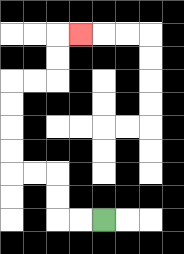{'start': '[4, 9]', 'end': '[3, 1]', 'path_directions': 'L,L,U,U,L,L,U,U,U,U,R,R,U,U,R', 'path_coordinates': '[[4, 9], [3, 9], [2, 9], [2, 8], [2, 7], [1, 7], [0, 7], [0, 6], [0, 5], [0, 4], [0, 3], [1, 3], [2, 3], [2, 2], [2, 1], [3, 1]]'}